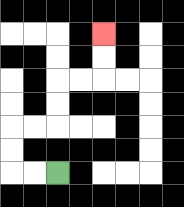{'start': '[2, 7]', 'end': '[4, 1]', 'path_directions': 'L,L,U,U,R,R,U,U,R,R,U,U', 'path_coordinates': '[[2, 7], [1, 7], [0, 7], [0, 6], [0, 5], [1, 5], [2, 5], [2, 4], [2, 3], [3, 3], [4, 3], [4, 2], [4, 1]]'}